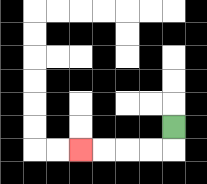{'start': '[7, 5]', 'end': '[3, 6]', 'path_directions': 'D,L,L,L,L', 'path_coordinates': '[[7, 5], [7, 6], [6, 6], [5, 6], [4, 6], [3, 6]]'}